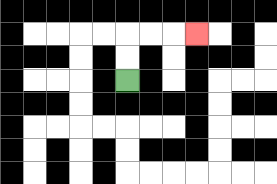{'start': '[5, 3]', 'end': '[8, 1]', 'path_directions': 'U,U,R,R,R', 'path_coordinates': '[[5, 3], [5, 2], [5, 1], [6, 1], [7, 1], [8, 1]]'}